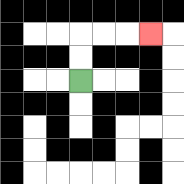{'start': '[3, 3]', 'end': '[6, 1]', 'path_directions': 'U,U,R,R,R', 'path_coordinates': '[[3, 3], [3, 2], [3, 1], [4, 1], [5, 1], [6, 1]]'}